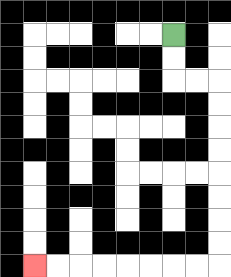{'start': '[7, 1]', 'end': '[1, 11]', 'path_directions': 'D,D,R,R,D,D,D,D,D,D,D,D,L,L,L,L,L,L,L,L', 'path_coordinates': '[[7, 1], [7, 2], [7, 3], [8, 3], [9, 3], [9, 4], [9, 5], [9, 6], [9, 7], [9, 8], [9, 9], [9, 10], [9, 11], [8, 11], [7, 11], [6, 11], [5, 11], [4, 11], [3, 11], [2, 11], [1, 11]]'}